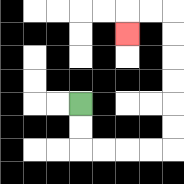{'start': '[3, 4]', 'end': '[5, 1]', 'path_directions': 'D,D,R,R,R,R,U,U,U,U,U,U,L,L,D', 'path_coordinates': '[[3, 4], [3, 5], [3, 6], [4, 6], [5, 6], [6, 6], [7, 6], [7, 5], [7, 4], [7, 3], [7, 2], [7, 1], [7, 0], [6, 0], [5, 0], [5, 1]]'}